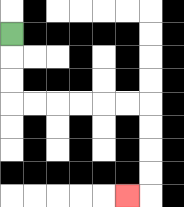{'start': '[0, 1]', 'end': '[5, 8]', 'path_directions': 'D,D,D,R,R,R,R,R,R,D,D,D,D,L', 'path_coordinates': '[[0, 1], [0, 2], [0, 3], [0, 4], [1, 4], [2, 4], [3, 4], [4, 4], [5, 4], [6, 4], [6, 5], [6, 6], [6, 7], [6, 8], [5, 8]]'}